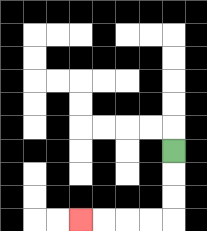{'start': '[7, 6]', 'end': '[3, 9]', 'path_directions': 'D,D,D,L,L,L,L', 'path_coordinates': '[[7, 6], [7, 7], [7, 8], [7, 9], [6, 9], [5, 9], [4, 9], [3, 9]]'}